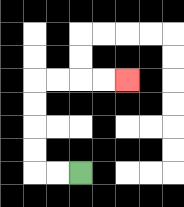{'start': '[3, 7]', 'end': '[5, 3]', 'path_directions': 'L,L,U,U,U,U,R,R,R,R', 'path_coordinates': '[[3, 7], [2, 7], [1, 7], [1, 6], [1, 5], [1, 4], [1, 3], [2, 3], [3, 3], [4, 3], [5, 3]]'}